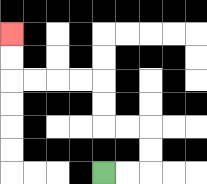{'start': '[4, 7]', 'end': '[0, 1]', 'path_directions': 'R,R,U,U,L,L,U,U,L,L,L,L,U,U', 'path_coordinates': '[[4, 7], [5, 7], [6, 7], [6, 6], [6, 5], [5, 5], [4, 5], [4, 4], [4, 3], [3, 3], [2, 3], [1, 3], [0, 3], [0, 2], [0, 1]]'}